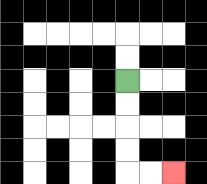{'start': '[5, 3]', 'end': '[7, 7]', 'path_directions': 'D,D,D,D,R,R', 'path_coordinates': '[[5, 3], [5, 4], [5, 5], [5, 6], [5, 7], [6, 7], [7, 7]]'}